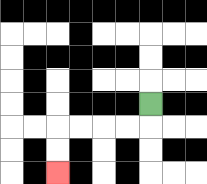{'start': '[6, 4]', 'end': '[2, 7]', 'path_directions': 'D,L,L,L,L,D,D', 'path_coordinates': '[[6, 4], [6, 5], [5, 5], [4, 5], [3, 5], [2, 5], [2, 6], [2, 7]]'}